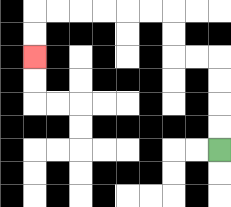{'start': '[9, 6]', 'end': '[1, 2]', 'path_directions': 'U,U,U,U,L,L,U,U,L,L,L,L,L,L,D,D', 'path_coordinates': '[[9, 6], [9, 5], [9, 4], [9, 3], [9, 2], [8, 2], [7, 2], [7, 1], [7, 0], [6, 0], [5, 0], [4, 0], [3, 0], [2, 0], [1, 0], [1, 1], [1, 2]]'}